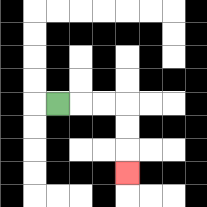{'start': '[2, 4]', 'end': '[5, 7]', 'path_directions': 'R,R,R,D,D,D', 'path_coordinates': '[[2, 4], [3, 4], [4, 4], [5, 4], [5, 5], [5, 6], [5, 7]]'}